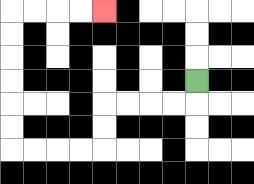{'start': '[8, 3]', 'end': '[4, 0]', 'path_directions': 'D,L,L,L,L,D,D,L,L,L,L,U,U,U,U,U,U,R,R,R,R', 'path_coordinates': '[[8, 3], [8, 4], [7, 4], [6, 4], [5, 4], [4, 4], [4, 5], [4, 6], [3, 6], [2, 6], [1, 6], [0, 6], [0, 5], [0, 4], [0, 3], [0, 2], [0, 1], [0, 0], [1, 0], [2, 0], [3, 0], [4, 0]]'}